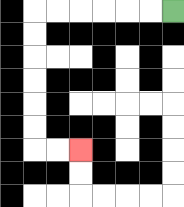{'start': '[7, 0]', 'end': '[3, 6]', 'path_directions': 'L,L,L,L,L,L,D,D,D,D,D,D,R,R', 'path_coordinates': '[[7, 0], [6, 0], [5, 0], [4, 0], [3, 0], [2, 0], [1, 0], [1, 1], [1, 2], [1, 3], [1, 4], [1, 5], [1, 6], [2, 6], [3, 6]]'}